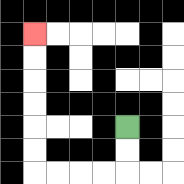{'start': '[5, 5]', 'end': '[1, 1]', 'path_directions': 'D,D,L,L,L,L,U,U,U,U,U,U', 'path_coordinates': '[[5, 5], [5, 6], [5, 7], [4, 7], [3, 7], [2, 7], [1, 7], [1, 6], [1, 5], [1, 4], [1, 3], [1, 2], [1, 1]]'}